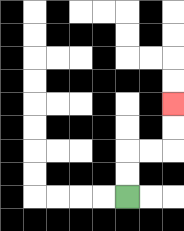{'start': '[5, 8]', 'end': '[7, 4]', 'path_directions': 'U,U,R,R,U,U', 'path_coordinates': '[[5, 8], [5, 7], [5, 6], [6, 6], [7, 6], [7, 5], [7, 4]]'}